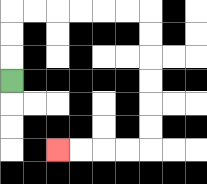{'start': '[0, 3]', 'end': '[2, 6]', 'path_directions': 'U,U,U,R,R,R,R,R,R,D,D,D,D,D,D,L,L,L,L', 'path_coordinates': '[[0, 3], [0, 2], [0, 1], [0, 0], [1, 0], [2, 0], [3, 0], [4, 0], [5, 0], [6, 0], [6, 1], [6, 2], [6, 3], [6, 4], [6, 5], [6, 6], [5, 6], [4, 6], [3, 6], [2, 6]]'}